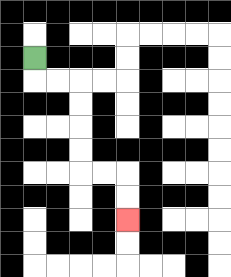{'start': '[1, 2]', 'end': '[5, 9]', 'path_directions': 'D,R,R,D,D,D,D,R,R,D,D', 'path_coordinates': '[[1, 2], [1, 3], [2, 3], [3, 3], [3, 4], [3, 5], [3, 6], [3, 7], [4, 7], [5, 7], [5, 8], [5, 9]]'}